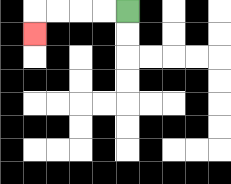{'start': '[5, 0]', 'end': '[1, 1]', 'path_directions': 'L,L,L,L,D', 'path_coordinates': '[[5, 0], [4, 0], [3, 0], [2, 0], [1, 0], [1, 1]]'}